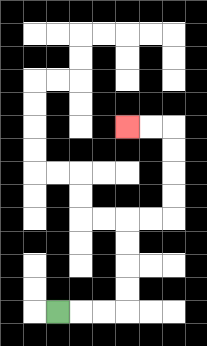{'start': '[2, 13]', 'end': '[5, 5]', 'path_directions': 'R,R,R,U,U,U,U,R,R,U,U,U,U,L,L', 'path_coordinates': '[[2, 13], [3, 13], [4, 13], [5, 13], [5, 12], [5, 11], [5, 10], [5, 9], [6, 9], [7, 9], [7, 8], [7, 7], [7, 6], [7, 5], [6, 5], [5, 5]]'}